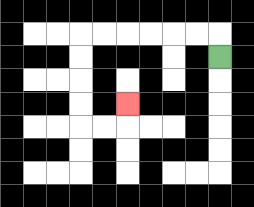{'start': '[9, 2]', 'end': '[5, 4]', 'path_directions': 'U,L,L,L,L,L,L,D,D,D,D,R,R,U', 'path_coordinates': '[[9, 2], [9, 1], [8, 1], [7, 1], [6, 1], [5, 1], [4, 1], [3, 1], [3, 2], [3, 3], [3, 4], [3, 5], [4, 5], [5, 5], [5, 4]]'}